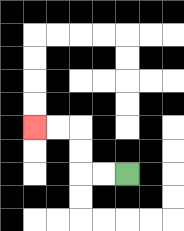{'start': '[5, 7]', 'end': '[1, 5]', 'path_directions': 'L,L,U,U,L,L', 'path_coordinates': '[[5, 7], [4, 7], [3, 7], [3, 6], [3, 5], [2, 5], [1, 5]]'}